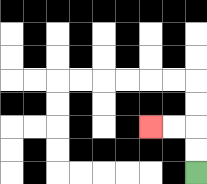{'start': '[8, 7]', 'end': '[6, 5]', 'path_directions': 'U,U,L,L', 'path_coordinates': '[[8, 7], [8, 6], [8, 5], [7, 5], [6, 5]]'}